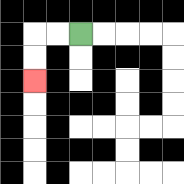{'start': '[3, 1]', 'end': '[1, 3]', 'path_directions': 'L,L,D,D', 'path_coordinates': '[[3, 1], [2, 1], [1, 1], [1, 2], [1, 3]]'}